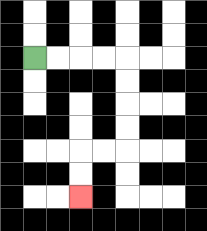{'start': '[1, 2]', 'end': '[3, 8]', 'path_directions': 'R,R,R,R,D,D,D,D,L,L,D,D', 'path_coordinates': '[[1, 2], [2, 2], [3, 2], [4, 2], [5, 2], [5, 3], [5, 4], [5, 5], [5, 6], [4, 6], [3, 6], [3, 7], [3, 8]]'}